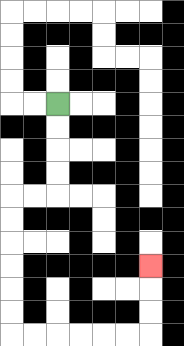{'start': '[2, 4]', 'end': '[6, 11]', 'path_directions': 'D,D,D,D,L,L,D,D,D,D,D,D,R,R,R,R,R,R,U,U,U', 'path_coordinates': '[[2, 4], [2, 5], [2, 6], [2, 7], [2, 8], [1, 8], [0, 8], [0, 9], [0, 10], [0, 11], [0, 12], [0, 13], [0, 14], [1, 14], [2, 14], [3, 14], [4, 14], [5, 14], [6, 14], [6, 13], [6, 12], [6, 11]]'}